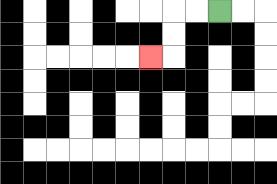{'start': '[9, 0]', 'end': '[6, 2]', 'path_directions': 'L,L,D,D,L', 'path_coordinates': '[[9, 0], [8, 0], [7, 0], [7, 1], [7, 2], [6, 2]]'}